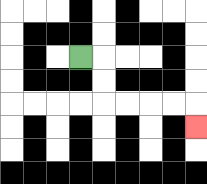{'start': '[3, 2]', 'end': '[8, 5]', 'path_directions': 'R,D,D,R,R,R,R,D', 'path_coordinates': '[[3, 2], [4, 2], [4, 3], [4, 4], [5, 4], [6, 4], [7, 4], [8, 4], [8, 5]]'}